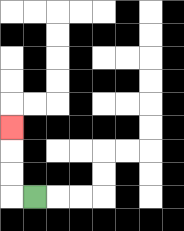{'start': '[1, 8]', 'end': '[0, 5]', 'path_directions': 'L,U,U,U', 'path_coordinates': '[[1, 8], [0, 8], [0, 7], [0, 6], [0, 5]]'}